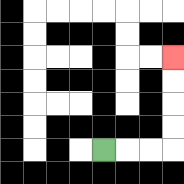{'start': '[4, 6]', 'end': '[7, 2]', 'path_directions': 'R,R,R,U,U,U,U', 'path_coordinates': '[[4, 6], [5, 6], [6, 6], [7, 6], [7, 5], [7, 4], [7, 3], [7, 2]]'}